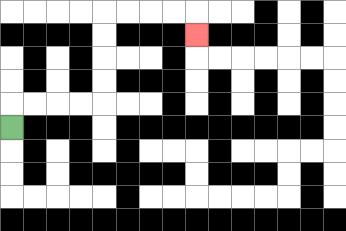{'start': '[0, 5]', 'end': '[8, 1]', 'path_directions': 'U,R,R,R,R,U,U,U,U,R,R,R,R,D', 'path_coordinates': '[[0, 5], [0, 4], [1, 4], [2, 4], [3, 4], [4, 4], [4, 3], [4, 2], [4, 1], [4, 0], [5, 0], [6, 0], [7, 0], [8, 0], [8, 1]]'}